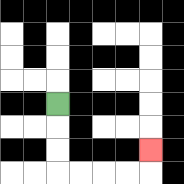{'start': '[2, 4]', 'end': '[6, 6]', 'path_directions': 'D,D,D,R,R,R,R,U', 'path_coordinates': '[[2, 4], [2, 5], [2, 6], [2, 7], [3, 7], [4, 7], [5, 7], [6, 7], [6, 6]]'}